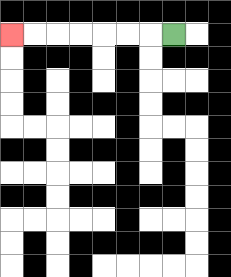{'start': '[7, 1]', 'end': '[0, 1]', 'path_directions': 'L,L,L,L,L,L,L', 'path_coordinates': '[[7, 1], [6, 1], [5, 1], [4, 1], [3, 1], [2, 1], [1, 1], [0, 1]]'}